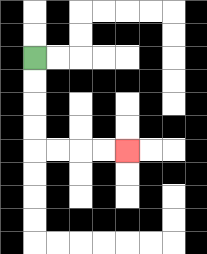{'start': '[1, 2]', 'end': '[5, 6]', 'path_directions': 'D,D,D,D,R,R,R,R', 'path_coordinates': '[[1, 2], [1, 3], [1, 4], [1, 5], [1, 6], [2, 6], [3, 6], [4, 6], [5, 6]]'}